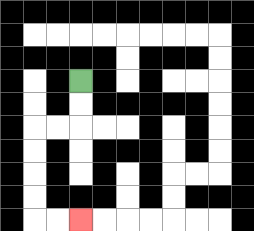{'start': '[3, 3]', 'end': '[3, 9]', 'path_directions': 'D,D,L,L,D,D,D,D,R,R', 'path_coordinates': '[[3, 3], [3, 4], [3, 5], [2, 5], [1, 5], [1, 6], [1, 7], [1, 8], [1, 9], [2, 9], [3, 9]]'}